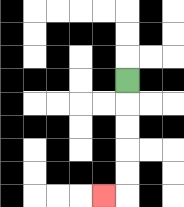{'start': '[5, 3]', 'end': '[4, 8]', 'path_directions': 'D,D,D,D,D,L', 'path_coordinates': '[[5, 3], [5, 4], [5, 5], [5, 6], [5, 7], [5, 8], [4, 8]]'}